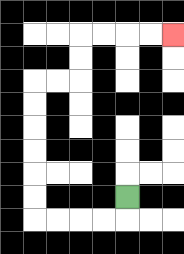{'start': '[5, 8]', 'end': '[7, 1]', 'path_directions': 'D,L,L,L,L,U,U,U,U,U,U,R,R,U,U,R,R,R,R', 'path_coordinates': '[[5, 8], [5, 9], [4, 9], [3, 9], [2, 9], [1, 9], [1, 8], [1, 7], [1, 6], [1, 5], [1, 4], [1, 3], [2, 3], [3, 3], [3, 2], [3, 1], [4, 1], [5, 1], [6, 1], [7, 1]]'}